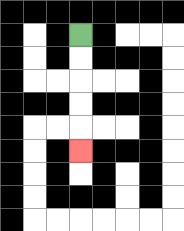{'start': '[3, 1]', 'end': '[3, 6]', 'path_directions': 'D,D,D,D,D', 'path_coordinates': '[[3, 1], [3, 2], [3, 3], [3, 4], [3, 5], [3, 6]]'}